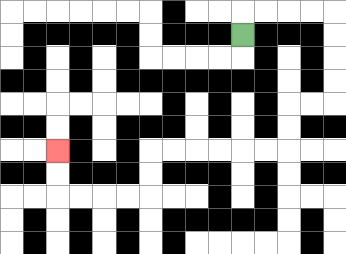{'start': '[10, 1]', 'end': '[2, 6]', 'path_directions': 'U,R,R,R,R,D,D,D,D,L,L,D,D,L,L,L,L,L,L,D,D,L,L,L,L,U,U', 'path_coordinates': '[[10, 1], [10, 0], [11, 0], [12, 0], [13, 0], [14, 0], [14, 1], [14, 2], [14, 3], [14, 4], [13, 4], [12, 4], [12, 5], [12, 6], [11, 6], [10, 6], [9, 6], [8, 6], [7, 6], [6, 6], [6, 7], [6, 8], [5, 8], [4, 8], [3, 8], [2, 8], [2, 7], [2, 6]]'}